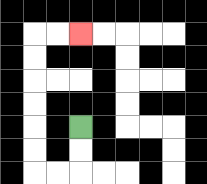{'start': '[3, 5]', 'end': '[3, 1]', 'path_directions': 'D,D,L,L,U,U,U,U,U,U,R,R', 'path_coordinates': '[[3, 5], [3, 6], [3, 7], [2, 7], [1, 7], [1, 6], [1, 5], [1, 4], [1, 3], [1, 2], [1, 1], [2, 1], [3, 1]]'}